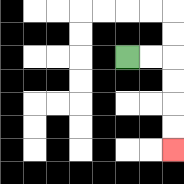{'start': '[5, 2]', 'end': '[7, 6]', 'path_directions': 'R,R,D,D,D,D', 'path_coordinates': '[[5, 2], [6, 2], [7, 2], [7, 3], [7, 4], [7, 5], [7, 6]]'}